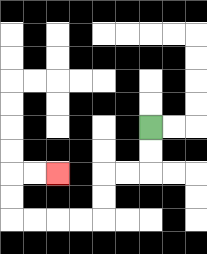{'start': '[6, 5]', 'end': '[2, 7]', 'path_directions': 'D,D,L,L,D,D,L,L,L,L,U,U,R,R', 'path_coordinates': '[[6, 5], [6, 6], [6, 7], [5, 7], [4, 7], [4, 8], [4, 9], [3, 9], [2, 9], [1, 9], [0, 9], [0, 8], [0, 7], [1, 7], [2, 7]]'}